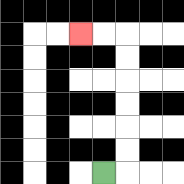{'start': '[4, 7]', 'end': '[3, 1]', 'path_directions': 'R,U,U,U,U,U,U,L,L', 'path_coordinates': '[[4, 7], [5, 7], [5, 6], [5, 5], [5, 4], [5, 3], [5, 2], [5, 1], [4, 1], [3, 1]]'}